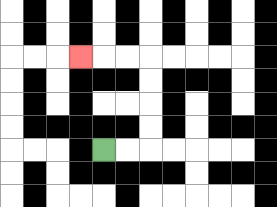{'start': '[4, 6]', 'end': '[3, 2]', 'path_directions': 'R,R,U,U,U,U,L,L,L', 'path_coordinates': '[[4, 6], [5, 6], [6, 6], [6, 5], [6, 4], [6, 3], [6, 2], [5, 2], [4, 2], [3, 2]]'}